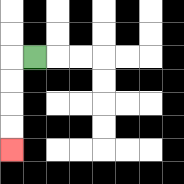{'start': '[1, 2]', 'end': '[0, 6]', 'path_directions': 'L,D,D,D,D', 'path_coordinates': '[[1, 2], [0, 2], [0, 3], [0, 4], [0, 5], [0, 6]]'}